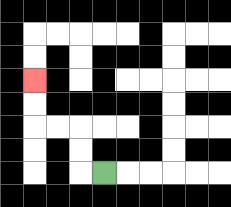{'start': '[4, 7]', 'end': '[1, 3]', 'path_directions': 'L,U,U,L,L,U,U', 'path_coordinates': '[[4, 7], [3, 7], [3, 6], [3, 5], [2, 5], [1, 5], [1, 4], [1, 3]]'}